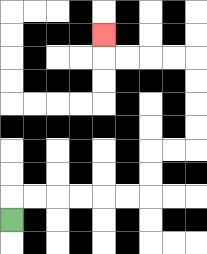{'start': '[0, 9]', 'end': '[4, 1]', 'path_directions': 'U,R,R,R,R,R,R,U,U,R,R,U,U,U,U,L,L,L,L,U', 'path_coordinates': '[[0, 9], [0, 8], [1, 8], [2, 8], [3, 8], [4, 8], [5, 8], [6, 8], [6, 7], [6, 6], [7, 6], [8, 6], [8, 5], [8, 4], [8, 3], [8, 2], [7, 2], [6, 2], [5, 2], [4, 2], [4, 1]]'}